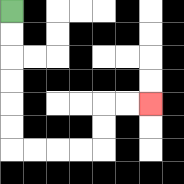{'start': '[0, 0]', 'end': '[6, 4]', 'path_directions': 'D,D,D,D,D,D,R,R,R,R,U,U,R,R', 'path_coordinates': '[[0, 0], [0, 1], [0, 2], [0, 3], [0, 4], [0, 5], [0, 6], [1, 6], [2, 6], [3, 6], [4, 6], [4, 5], [4, 4], [5, 4], [6, 4]]'}